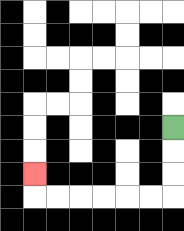{'start': '[7, 5]', 'end': '[1, 7]', 'path_directions': 'D,D,D,L,L,L,L,L,L,U', 'path_coordinates': '[[7, 5], [7, 6], [7, 7], [7, 8], [6, 8], [5, 8], [4, 8], [3, 8], [2, 8], [1, 8], [1, 7]]'}